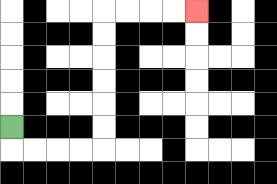{'start': '[0, 5]', 'end': '[8, 0]', 'path_directions': 'D,R,R,R,R,U,U,U,U,U,U,R,R,R,R', 'path_coordinates': '[[0, 5], [0, 6], [1, 6], [2, 6], [3, 6], [4, 6], [4, 5], [4, 4], [4, 3], [4, 2], [4, 1], [4, 0], [5, 0], [6, 0], [7, 0], [8, 0]]'}